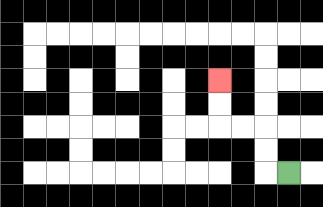{'start': '[12, 7]', 'end': '[9, 3]', 'path_directions': 'L,U,U,L,L,U,U', 'path_coordinates': '[[12, 7], [11, 7], [11, 6], [11, 5], [10, 5], [9, 5], [9, 4], [9, 3]]'}